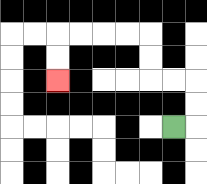{'start': '[7, 5]', 'end': '[2, 3]', 'path_directions': 'R,U,U,L,L,U,U,L,L,L,L,D,D', 'path_coordinates': '[[7, 5], [8, 5], [8, 4], [8, 3], [7, 3], [6, 3], [6, 2], [6, 1], [5, 1], [4, 1], [3, 1], [2, 1], [2, 2], [2, 3]]'}